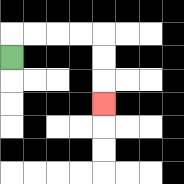{'start': '[0, 2]', 'end': '[4, 4]', 'path_directions': 'U,R,R,R,R,D,D,D', 'path_coordinates': '[[0, 2], [0, 1], [1, 1], [2, 1], [3, 1], [4, 1], [4, 2], [4, 3], [4, 4]]'}